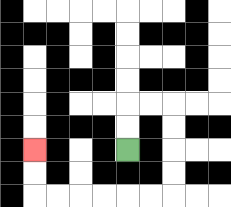{'start': '[5, 6]', 'end': '[1, 6]', 'path_directions': 'U,U,R,R,D,D,D,D,L,L,L,L,L,L,U,U', 'path_coordinates': '[[5, 6], [5, 5], [5, 4], [6, 4], [7, 4], [7, 5], [7, 6], [7, 7], [7, 8], [6, 8], [5, 8], [4, 8], [3, 8], [2, 8], [1, 8], [1, 7], [1, 6]]'}